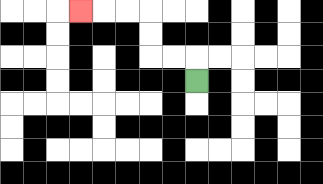{'start': '[8, 3]', 'end': '[3, 0]', 'path_directions': 'U,L,L,U,U,L,L,L', 'path_coordinates': '[[8, 3], [8, 2], [7, 2], [6, 2], [6, 1], [6, 0], [5, 0], [4, 0], [3, 0]]'}